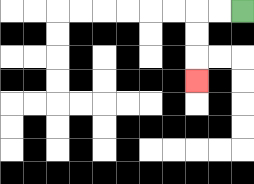{'start': '[10, 0]', 'end': '[8, 3]', 'path_directions': 'L,L,D,D,D', 'path_coordinates': '[[10, 0], [9, 0], [8, 0], [8, 1], [8, 2], [8, 3]]'}